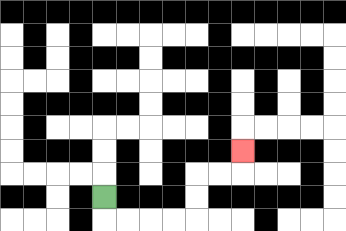{'start': '[4, 8]', 'end': '[10, 6]', 'path_directions': 'D,R,R,R,R,U,U,R,R,U', 'path_coordinates': '[[4, 8], [4, 9], [5, 9], [6, 9], [7, 9], [8, 9], [8, 8], [8, 7], [9, 7], [10, 7], [10, 6]]'}